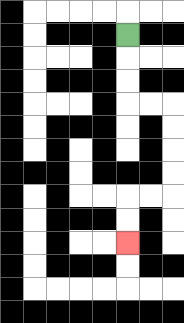{'start': '[5, 1]', 'end': '[5, 10]', 'path_directions': 'D,D,D,R,R,D,D,D,D,L,L,D,D', 'path_coordinates': '[[5, 1], [5, 2], [5, 3], [5, 4], [6, 4], [7, 4], [7, 5], [7, 6], [7, 7], [7, 8], [6, 8], [5, 8], [5, 9], [5, 10]]'}